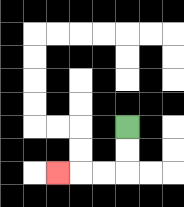{'start': '[5, 5]', 'end': '[2, 7]', 'path_directions': 'D,D,L,L,L', 'path_coordinates': '[[5, 5], [5, 6], [5, 7], [4, 7], [3, 7], [2, 7]]'}